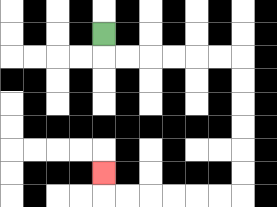{'start': '[4, 1]', 'end': '[4, 7]', 'path_directions': 'D,R,R,R,R,R,R,D,D,D,D,D,D,L,L,L,L,L,L,U', 'path_coordinates': '[[4, 1], [4, 2], [5, 2], [6, 2], [7, 2], [8, 2], [9, 2], [10, 2], [10, 3], [10, 4], [10, 5], [10, 6], [10, 7], [10, 8], [9, 8], [8, 8], [7, 8], [6, 8], [5, 8], [4, 8], [4, 7]]'}